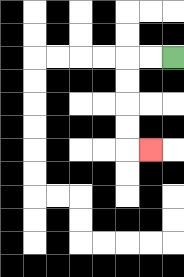{'start': '[7, 2]', 'end': '[6, 6]', 'path_directions': 'L,L,D,D,D,D,R', 'path_coordinates': '[[7, 2], [6, 2], [5, 2], [5, 3], [5, 4], [5, 5], [5, 6], [6, 6]]'}